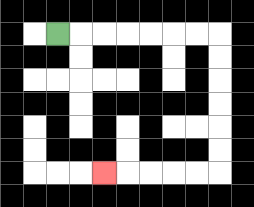{'start': '[2, 1]', 'end': '[4, 7]', 'path_directions': 'R,R,R,R,R,R,R,D,D,D,D,D,D,L,L,L,L,L', 'path_coordinates': '[[2, 1], [3, 1], [4, 1], [5, 1], [6, 1], [7, 1], [8, 1], [9, 1], [9, 2], [9, 3], [9, 4], [9, 5], [9, 6], [9, 7], [8, 7], [7, 7], [6, 7], [5, 7], [4, 7]]'}